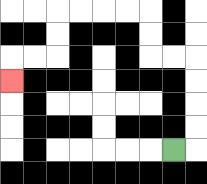{'start': '[7, 6]', 'end': '[0, 3]', 'path_directions': 'R,U,U,U,U,L,L,U,U,L,L,L,L,D,D,L,L,D', 'path_coordinates': '[[7, 6], [8, 6], [8, 5], [8, 4], [8, 3], [8, 2], [7, 2], [6, 2], [6, 1], [6, 0], [5, 0], [4, 0], [3, 0], [2, 0], [2, 1], [2, 2], [1, 2], [0, 2], [0, 3]]'}